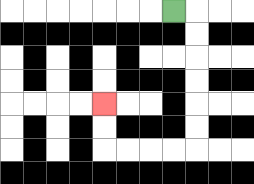{'start': '[7, 0]', 'end': '[4, 4]', 'path_directions': 'R,D,D,D,D,D,D,L,L,L,L,U,U', 'path_coordinates': '[[7, 0], [8, 0], [8, 1], [8, 2], [8, 3], [8, 4], [8, 5], [8, 6], [7, 6], [6, 6], [5, 6], [4, 6], [4, 5], [4, 4]]'}